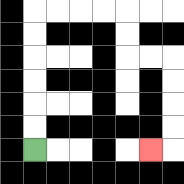{'start': '[1, 6]', 'end': '[6, 6]', 'path_directions': 'U,U,U,U,U,U,R,R,R,R,D,D,R,R,D,D,D,D,L', 'path_coordinates': '[[1, 6], [1, 5], [1, 4], [1, 3], [1, 2], [1, 1], [1, 0], [2, 0], [3, 0], [4, 0], [5, 0], [5, 1], [5, 2], [6, 2], [7, 2], [7, 3], [7, 4], [7, 5], [7, 6], [6, 6]]'}